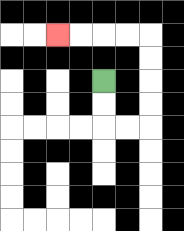{'start': '[4, 3]', 'end': '[2, 1]', 'path_directions': 'D,D,R,R,U,U,U,U,L,L,L,L', 'path_coordinates': '[[4, 3], [4, 4], [4, 5], [5, 5], [6, 5], [6, 4], [6, 3], [6, 2], [6, 1], [5, 1], [4, 1], [3, 1], [2, 1]]'}